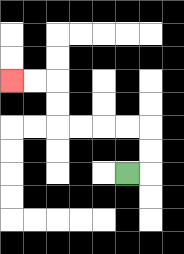{'start': '[5, 7]', 'end': '[0, 3]', 'path_directions': 'R,U,U,L,L,L,L,U,U,L,L', 'path_coordinates': '[[5, 7], [6, 7], [6, 6], [6, 5], [5, 5], [4, 5], [3, 5], [2, 5], [2, 4], [2, 3], [1, 3], [0, 3]]'}